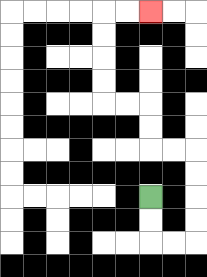{'start': '[6, 8]', 'end': '[6, 0]', 'path_directions': 'D,D,R,R,U,U,U,U,L,L,U,U,L,L,U,U,U,U,R,R', 'path_coordinates': '[[6, 8], [6, 9], [6, 10], [7, 10], [8, 10], [8, 9], [8, 8], [8, 7], [8, 6], [7, 6], [6, 6], [6, 5], [6, 4], [5, 4], [4, 4], [4, 3], [4, 2], [4, 1], [4, 0], [5, 0], [6, 0]]'}